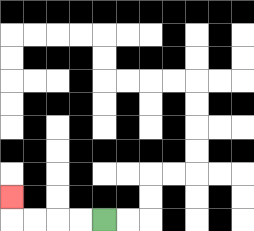{'start': '[4, 9]', 'end': '[0, 8]', 'path_directions': 'L,L,L,L,U', 'path_coordinates': '[[4, 9], [3, 9], [2, 9], [1, 9], [0, 9], [0, 8]]'}